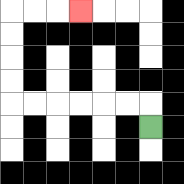{'start': '[6, 5]', 'end': '[3, 0]', 'path_directions': 'U,L,L,L,L,L,L,U,U,U,U,R,R,R', 'path_coordinates': '[[6, 5], [6, 4], [5, 4], [4, 4], [3, 4], [2, 4], [1, 4], [0, 4], [0, 3], [0, 2], [0, 1], [0, 0], [1, 0], [2, 0], [3, 0]]'}